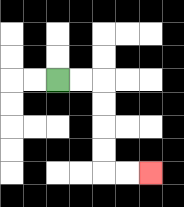{'start': '[2, 3]', 'end': '[6, 7]', 'path_directions': 'R,R,D,D,D,D,R,R', 'path_coordinates': '[[2, 3], [3, 3], [4, 3], [4, 4], [4, 5], [4, 6], [4, 7], [5, 7], [6, 7]]'}